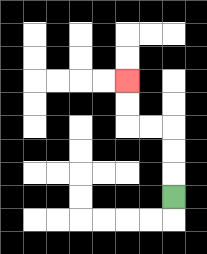{'start': '[7, 8]', 'end': '[5, 3]', 'path_directions': 'U,U,U,L,L,U,U', 'path_coordinates': '[[7, 8], [7, 7], [7, 6], [7, 5], [6, 5], [5, 5], [5, 4], [5, 3]]'}